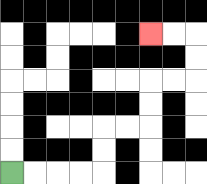{'start': '[0, 7]', 'end': '[6, 1]', 'path_directions': 'R,R,R,R,U,U,R,R,U,U,R,R,U,U,L,L', 'path_coordinates': '[[0, 7], [1, 7], [2, 7], [3, 7], [4, 7], [4, 6], [4, 5], [5, 5], [6, 5], [6, 4], [6, 3], [7, 3], [8, 3], [8, 2], [8, 1], [7, 1], [6, 1]]'}